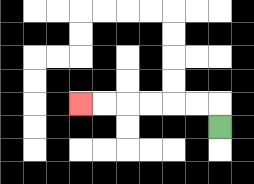{'start': '[9, 5]', 'end': '[3, 4]', 'path_directions': 'U,L,L,L,L,L,L', 'path_coordinates': '[[9, 5], [9, 4], [8, 4], [7, 4], [6, 4], [5, 4], [4, 4], [3, 4]]'}